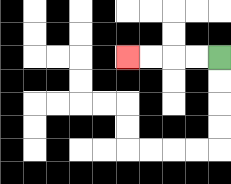{'start': '[9, 2]', 'end': '[5, 2]', 'path_directions': 'L,L,L,L', 'path_coordinates': '[[9, 2], [8, 2], [7, 2], [6, 2], [5, 2]]'}